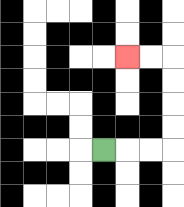{'start': '[4, 6]', 'end': '[5, 2]', 'path_directions': 'R,R,R,U,U,U,U,L,L', 'path_coordinates': '[[4, 6], [5, 6], [6, 6], [7, 6], [7, 5], [7, 4], [7, 3], [7, 2], [6, 2], [5, 2]]'}